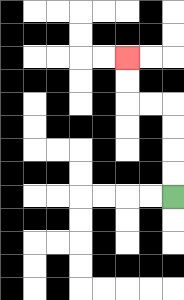{'start': '[7, 8]', 'end': '[5, 2]', 'path_directions': 'U,U,U,U,L,L,U,U', 'path_coordinates': '[[7, 8], [7, 7], [7, 6], [7, 5], [7, 4], [6, 4], [5, 4], [5, 3], [5, 2]]'}